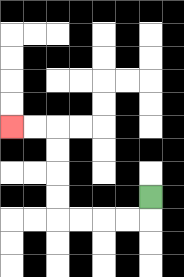{'start': '[6, 8]', 'end': '[0, 5]', 'path_directions': 'D,L,L,L,L,U,U,U,U,L,L', 'path_coordinates': '[[6, 8], [6, 9], [5, 9], [4, 9], [3, 9], [2, 9], [2, 8], [2, 7], [2, 6], [2, 5], [1, 5], [0, 5]]'}